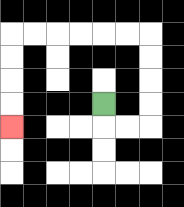{'start': '[4, 4]', 'end': '[0, 5]', 'path_directions': 'D,R,R,U,U,U,U,L,L,L,L,L,L,D,D,D,D', 'path_coordinates': '[[4, 4], [4, 5], [5, 5], [6, 5], [6, 4], [6, 3], [6, 2], [6, 1], [5, 1], [4, 1], [3, 1], [2, 1], [1, 1], [0, 1], [0, 2], [0, 3], [0, 4], [0, 5]]'}